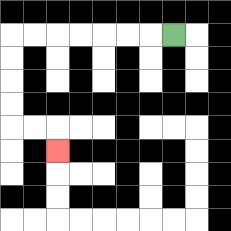{'start': '[7, 1]', 'end': '[2, 6]', 'path_directions': 'L,L,L,L,L,L,L,D,D,D,D,R,R,D', 'path_coordinates': '[[7, 1], [6, 1], [5, 1], [4, 1], [3, 1], [2, 1], [1, 1], [0, 1], [0, 2], [0, 3], [0, 4], [0, 5], [1, 5], [2, 5], [2, 6]]'}